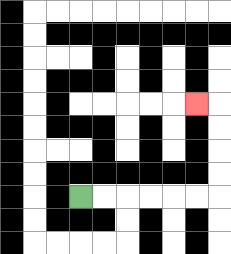{'start': '[3, 8]', 'end': '[8, 4]', 'path_directions': 'R,R,R,R,R,R,U,U,U,U,L', 'path_coordinates': '[[3, 8], [4, 8], [5, 8], [6, 8], [7, 8], [8, 8], [9, 8], [9, 7], [9, 6], [9, 5], [9, 4], [8, 4]]'}